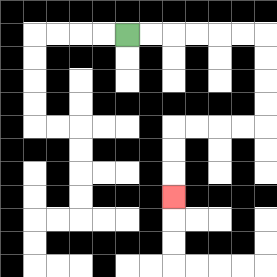{'start': '[5, 1]', 'end': '[7, 8]', 'path_directions': 'R,R,R,R,R,R,D,D,D,D,L,L,L,L,D,D,D', 'path_coordinates': '[[5, 1], [6, 1], [7, 1], [8, 1], [9, 1], [10, 1], [11, 1], [11, 2], [11, 3], [11, 4], [11, 5], [10, 5], [9, 5], [8, 5], [7, 5], [7, 6], [7, 7], [7, 8]]'}